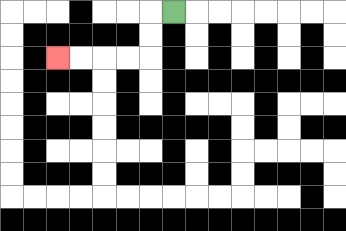{'start': '[7, 0]', 'end': '[2, 2]', 'path_directions': 'L,D,D,L,L,L,L', 'path_coordinates': '[[7, 0], [6, 0], [6, 1], [6, 2], [5, 2], [4, 2], [3, 2], [2, 2]]'}